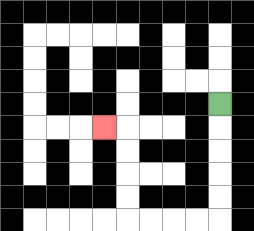{'start': '[9, 4]', 'end': '[4, 5]', 'path_directions': 'D,D,D,D,D,L,L,L,L,U,U,U,U,L', 'path_coordinates': '[[9, 4], [9, 5], [9, 6], [9, 7], [9, 8], [9, 9], [8, 9], [7, 9], [6, 9], [5, 9], [5, 8], [5, 7], [5, 6], [5, 5], [4, 5]]'}